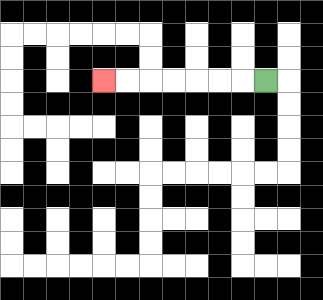{'start': '[11, 3]', 'end': '[4, 3]', 'path_directions': 'L,L,L,L,L,L,L', 'path_coordinates': '[[11, 3], [10, 3], [9, 3], [8, 3], [7, 3], [6, 3], [5, 3], [4, 3]]'}